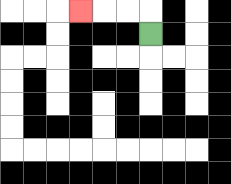{'start': '[6, 1]', 'end': '[3, 0]', 'path_directions': 'U,L,L,L', 'path_coordinates': '[[6, 1], [6, 0], [5, 0], [4, 0], [3, 0]]'}